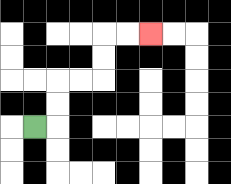{'start': '[1, 5]', 'end': '[6, 1]', 'path_directions': 'R,U,U,R,R,U,U,R,R', 'path_coordinates': '[[1, 5], [2, 5], [2, 4], [2, 3], [3, 3], [4, 3], [4, 2], [4, 1], [5, 1], [6, 1]]'}